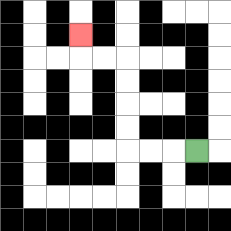{'start': '[8, 6]', 'end': '[3, 1]', 'path_directions': 'L,L,L,U,U,U,U,L,L,U', 'path_coordinates': '[[8, 6], [7, 6], [6, 6], [5, 6], [5, 5], [5, 4], [5, 3], [5, 2], [4, 2], [3, 2], [3, 1]]'}